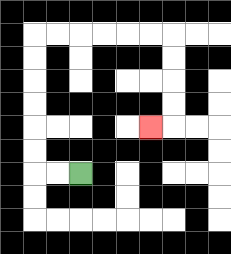{'start': '[3, 7]', 'end': '[6, 5]', 'path_directions': 'L,L,U,U,U,U,U,U,R,R,R,R,R,R,D,D,D,D,L', 'path_coordinates': '[[3, 7], [2, 7], [1, 7], [1, 6], [1, 5], [1, 4], [1, 3], [1, 2], [1, 1], [2, 1], [3, 1], [4, 1], [5, 1], [6, 1], [7, 1], [7, 2], [7, 3], [7, 4], [7, 5], [6, 5]]'}